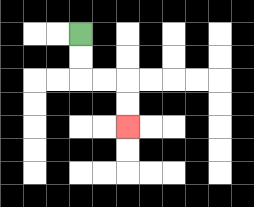{'start': '[3, 1]', 'end': '[5, 5]', 'path_directions': 'D,D,R,R,D,D', 'path_coordinates': '[[3, 1], [3, 2], [3, 3], [4, 3], [5, 3], [5, 4], [5, 5]]'}